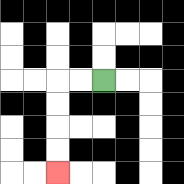{'start': '[4, 3]', 'end': '[2, 7]', 'path_directions': 'L,L,D,D,D,D', 'path_coordinates': '[[4, 3], [3, 3], [2, 3], [2, 4], [2, 5], [2, 6], [2, 7]]'}